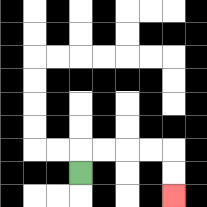{'start': '[3, 7]', 'end': '[7, 8]', 'path_directions': 'U,R,R,R,R,D,D', 'path_coordinates': '[[3, 7], [3, 6], [4, 6], [5, 6], [6, 6], [7, 6], [7, 7], [7, 8]]'}